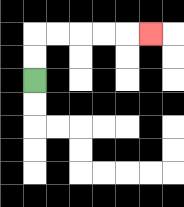{'start': '[1, 3]', 'end': '[6, 1]', 'path_directions': 'U,U,R,R,R,R,R', 'path_coordinates': '[[1, 3], [1, 2], [1, 1], [2, 1], [3, 1], [4, 1], [5, 1], [6, 1]]'}